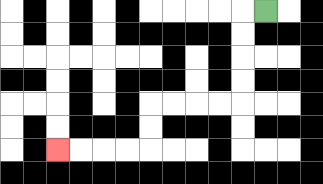{'start': '[11, 0]', 'end': '[2, 6]', 'path_directions': 'L,D,D,D,D,L,L,L,L,D,D,L,L,L,L', 'path_coordinates': '[[11, 0], [10, 0], [10, 1], [10, 2], [10, 3], [10, 4], [9, 4], [8, 4], [7, 4], [6, 4], [6, 5], [6, 6], [5, 6], [4, 6], [3, 6], [2, 6]]'}